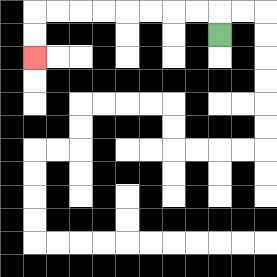{'start': '[9, 1]', 'end': '[1, 2]', 'path_directions': 'U,L,L,L,L,L,L,L,L,D,D', 'path_coordinates': '[[9, 1], [9, 0], [8, 0], [7, 0], [6, 0], [5, 0], [4, 0], [3, 0], [2, 0], [1, 0], [1, 1], [1, 2]]'}